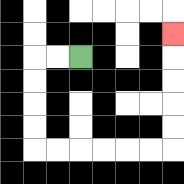{'start': '[3, 2]', 'end': '[7, 1]', 'path_directions': 'L,L,D,D,D,D,R,R,R,R,R,R,U,U,U,U,U', 'path_coordinates': '[[3, 2], [2, 2], [1, 2], [1, 3], [1, 4], [1, 5], [1, 6], [2, 6], [3, 6], [4, 6], [5, 6], [6, 6], [7, 6], [7, 5], [7, 4], [7, 3], [7, 2], [7, 1]]'}